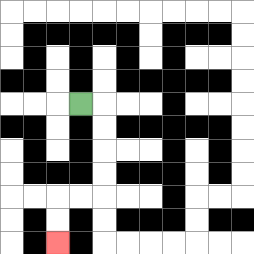{'start': '[3, 4]', 'end': '[2, 10]', 'path_directions': 'R,D,D,D,D,L,L,D,D', 'path_coordinates': '[[3, 4], [4, 4], [4, 5], [4, 6], [4, 7], [4, 8], [3, 8], [2, 8], [2, 9], [2, 10]]'}